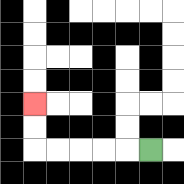{'start': '[6, 6]', 'end': '[1, 4]', 'path_directions': 'L,L,L,L,L,U,U', 'path_coordinates': '[[6, 6], [5, 6], [4, 6], [3, 6], [2, 6], [1, 6], [1, 5], [1, 4]]'}